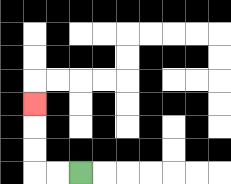{'start': '[3, 7]', 'end': '[1, 4]', 'path_directions': 'L,L,U,U,U', 'path_coordinates': '[[3, 7], [2, 7], [1, 7], [1, 6], [1, 5], [1, 4]]'}